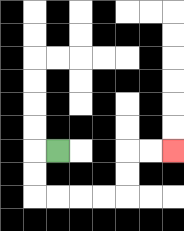{'start': '[2, 6]', 'end': '[7, 6]', 'path_directions': 'L,D,D,R,R,R,R,U,U,R,R', 'path_coordinates': '[[2, 6], [1, 6], [1, 7], [1, 8], [2, 8], [3, 8], [4, 8], [5, 8], [5, 7], [5, 6], [6, 6], [7, 6]]'}